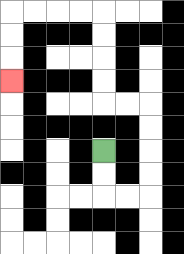{'start': '[4, 6]', 'end': '[0, 3]', 'path_directions': 'D,D,R,R,U,U,U,U,L,L,U,U,U,U,L,L,L,L,D,D,D', 'path_coordinates': '[[4, 6], [4, 7], [4, 8], [5, 8], [6, 8], [6, 7], [6, 6], [6, 5], [6, 4], [5, 4], [4, 4], [4, 3], [4, 2], [4, 1], [4, 0], [3, 0], [2, 0], [1, 0], [0, 0], [0, 1], [0, 2], [0, 3]]'}